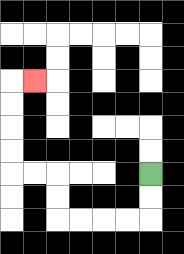{'start': '[6, 7]', 'end': '[1, 3]', 'path_directions': 'D,D,L,L,L,L,U,U,L,L,U,U,U,U,R', 'path_coordinates': '[[6, 7], [6, 8], [6, 9], [5, 9], [4, 9], [3, 9], [2, 9], [2, 8], [2, 7], [1, 7], [0, 7], [0, 6], [0, 5], [0, 4], [0, 3], [1, 3]]'}